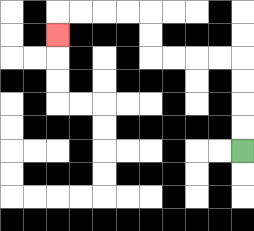{'start': '[10, 6]', 'end': '[2, 1]', 'path_directions': 'U,U,U,U,L,L,L,L,U,U,L,L,L,L,D', 'path_coordinates': '[[10, 6], [10, 5], [10, 4], [10, 3], [10, 2], [9, 2], [8, 2], [7, 2], [6, 2], [6, 1], [6, 0], [5, 0], [4, 0], [3, 0], [2, 0], [2, 1]]'}